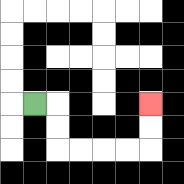{'start': '[1, 4]', 'end': '[6, 4]', 'path_directions': 'R,D,D,R,R,R,R,U,U', 'path_coordinates': '[[1, 4], [2, 4], [2, 5], [2, 6], [3, 6], [4, 6], [5, 6], [6, 6], [6, 5], [6, 4]]'}